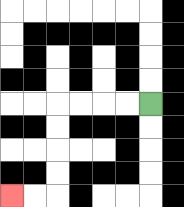{'start': '[6, 4]', 'end': '[0, 8]', 'path_directions': 'L,L,L,L,D,D,D,D,L,L', 'path_coordinates': '[[6, 4], [5, 4], [4, 4], [3, 4], [2, 4], [2, 5], [2, 6], [2, 7], [2, 8], [1, 8], [0, 8]]'}